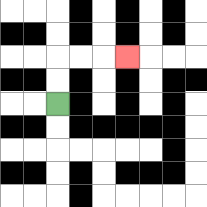{'start': '[2, 4]', 'end': '[5, 2]', 'path_directions': 'U,U,R,R,R', 'path_coordinates': '[[2, 4], [2, 3], [2, 2], [3, 2], [4, 2], [5, 2]]'}